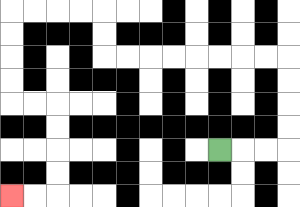{'start': '[9, 6]', 'end': '[0, 8]', 'path_directions': 'R,R,R,U,U,U,U,L,L,L,L,L,L,L,L,U,U,L,L,L,L,D,D,D,D,R,R,D,D,D,D,L,L', 'path_coordinates': '[[9, 6], [10, 6], [11, 6], [12, 6], [12, 5], [12, 4], [12, 3], [12, 2], [11, 2], [10, 2], [9, 2], [8, 2], [7, 2], [6, 2], [5, 2], [4, 2], [4, 1], [4, 0], [3, 0], [2, 0], [1, 0], [0, 0], [0, 1], [0, 2], [0, 3], [0, 4], [1, 4], [2, 4], [2, 5], [2, 6], [2, 7], [2, 8], [1, 8], [0, 8]]'}